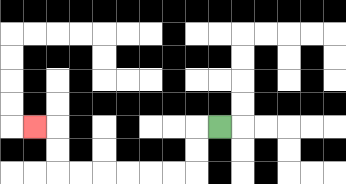{'start': '[9, 5]', 'end': '[1, 5]', 'path_directions': 'L,D,D,L,L,L,L,L,L,U,U,L', 'path_coordinates': '[[9, 5], [8, 5], [8, 6], [8, 7], [7, 7], [6, 7], [5, 7], [4, 7], [3, 7], [2, 7], [2, 6], [2, 5], [1, 5]]'}